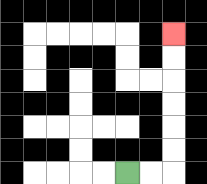{'start': '[5, 7]', 'end': '[7, 1]', 'path_directions': 'R,R,U,U,U,U,U,U', 'path_coordinates': '[[5, 7], [6, 7], [7, 7], [7, 6], [7, 5], [7, 4], [7, 3], [7, 2], [7, 1]]'}